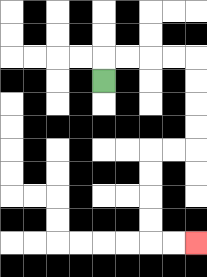{'start': '[4, 3]', 'end': '[8, 10]', 'path_directions': 'U,R,R,R,R,D,D,D,D,L,L,D,D,D,D,R,R', 'path_coordinates': '[[4, 3], [4, 2], [5, 2], [6, 2], [7, 2], [8, 2], [8, 3], [8, 4], [8, 5], [8, 6], [7, 6], [6, 6], [6, 7], [6, 8], [6, 9], [6, 10], [7, 10], [8, 10]]'}